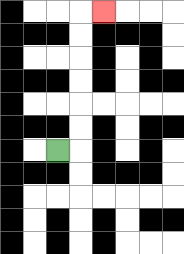{'start': '[2, 6]', 'end': '[4, 0]', 'path_directions': 'R,U,U,U,U,U,U,R', 'path_coordinates': '[[2, 6], [3, 6], [3, 5], [3, 4], [3, 3], [3, 2], [3, 1], [3, 0], [4, 0]]'}